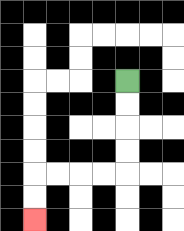{'start': '[5, 3]', 'end': '[1, 9]', 'path_directions': 'D,D,D,D,L,L,L,L,D,D', 'path_coordinates': '[[5, 3], [5, 4], [5, 5], [5, 6], [5, 7], [4, 7], [3, 7], [2, 7], [1, 7], [1, 8], [1, 9]]'}